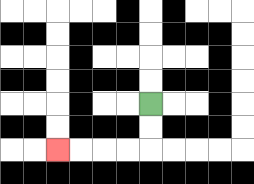{'start': '[6, 4]', 'end': '[2, 6]', 'path_directions': 'D,D,L,L,L,L', 'path_coordinates': '[[6, 4], [6, 5], [6, 6], [5, 6], [4, 6], [3, 6], [2, 6]]'}